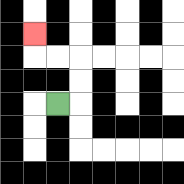{'start': '[2, 4]', 'end': '[1, 1]', 'path_directions': 'R,U,U,L,L,U', 'path_coordinates': '[[2, 4], [3, 4], [3, 3], [3, 2], [2, 2], [1, 2], [1, 1]]'}